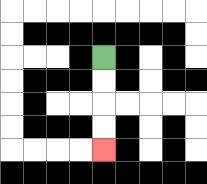{'start': '[4, 2]', 'end': '[4, 6]', 'path_directions': 'D,D,D,D', 'path_coordinates': '[[4, 2], [4, 3], [4, 4], [4, 5], [4, 6]]'}